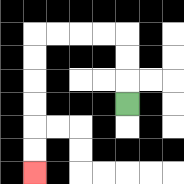{'start': '[5, 4]', 'end': '[1, 7]', 'path_directions': 'U,U,U,L,L,L,L,D,D,D,D,D,D', 'path_coordinates': '[[5, 4], [5, 3], [5, 2], [5, 1], [4, 1], [3, 1], [2, 1], [1, 1], [1, 2], [1, 3], [1, 4], [1, 5], [1, 6], [1, 7]]'}